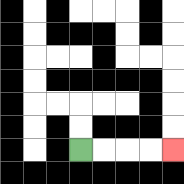{'start': '[3, 6]', 'end': '[7, 6]', 'path_directions': 'R,R,R,R', 'path_coordinates': '[[3, 6], [4, 6], [5, 6], [6, 6], [7, 6]]'}